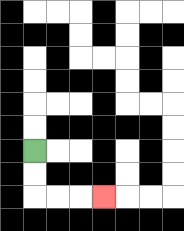{'start': '[1, 6]', 'end': '[4, 8]', 'path_directions': 'D,D,R,R,R', 'path_coordinates': '[[1, 6], [1, 7], [1, 8], [2, 8], [3, 8], [4, 8]]'}